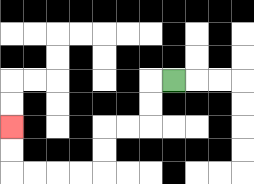{'start': '[7, 3]', 'end': '[0, 5]', 'path_directions': 'L,D,D,L,L,D,D,L,L,L,L,U,U', 'path_coordinates': '[[7, 3], [6, 3], [6, 4], [6, 5], [5, 5], [4, 5], [4, 6], [4, 7], [3, 7], [2, 7], [1, 7], [0, 7], [0, 6], [0, 5]]'}